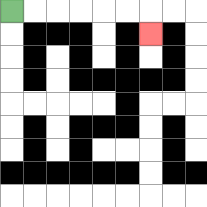{'start': '[0, 0]', 'end': '[6, 1]', 'path_directions': 'R,R,R,R,R,R,D', 'path_coordinates': '[[0, 0], [1, 0], [2, 0], [3, 0], [4, 0], [5, 0], [6, 0], [6, 1]]'}